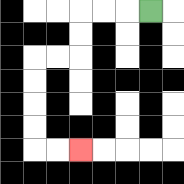{'start': '[6, 0]', 'end': '[3, 6]', 'path_directions': 'L,L,L,D,D,L,L,D,D,D,D,R,R', 'path_coordinates': '[[6, 0], [5, 0], [4, 0], [3, 0], [3, 1], [3, 2], [2, 2], [1, 2], [1, 3], [1, 4], [1, 5], [1, 6], [2, 6], [3, 6]]'}